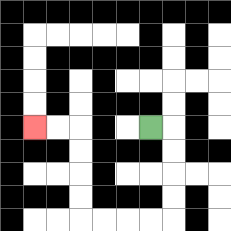{'start': '[6, 5]', 'end': '[1, 5]', 'path_directions': 'R,D,D,D,D,L,L,L,L,U,U,U,U,L,L', 'path_coordinates': '[[6, 5], [7, 5], [7, 6], [7, 7], [7, 8], [7, 9], [6, 9], [5, 9], [4, 9], [3, 9], [3, 8], [3, 7], [3, 6], [3, 5], [2, 5], [1, 5]]'}